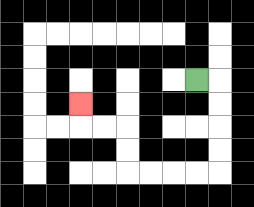{'start': '[8, 3]', 'end': '[3, 4]', 'path_directions': 'R,D,D,D,D,L,L,L,L,U,U,L,L,U', 'path_coordinates': '[[8, 3], [9, 3], [9, 4], [9, 5], [9, 6], [9, 7], [8, 7], [7, 7], [6, 7], [5, 7], [5, 6], [5, 5], [4, 5], [3, 5], [3, 4]]'}